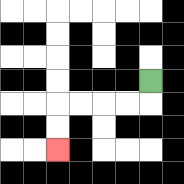{'start': '[6, 3]', 'end': '[2, 6]', 'path_directions': 'D,L,L,L,L,D,D', 'path_coordinates': '[[6, 3], [6, 4], [5, 4], [4, 4], [3, 4], [2, 4], [2, 5], [2, 6]]'}